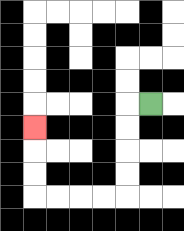{'start': '[6, 4]', 'end': '[1, 5]', 'path_directions': 'L,D,D,D,D,L,L,L,L,U,U,U', 'path_coordinates': '[[6, 4], [5, 4], [5, 5], [5, 6], [5, 7], [5, 8], [4, 8], [3, 8], [2, 8], [1, 8], [1, 7], [1, 6], [1, 5]]'}